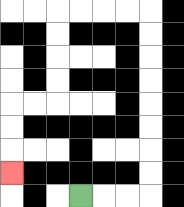{'start': '[3, 8]', 'end': '[0, 7]', 'path_directions': 'R,R,R,U,U,U,U,U,U,U,U,L,L,L,L,D,D,D,D,L,L,D,D,D', 'path_coordinates': '[[3, 8], [4, 8], [5, 8], [6, 8], [6, 7], [6, 6], [6, 5], [6, 4], [6, 3], [6, 2], [6, 1], [6, 0], [5, 0], [4, 0], [3, 0], [2, 0], [2, 1], [2, 2], [2, 3], [2, 4], [1, 4], [0, 4], [0, 5], [0, 6], [0, 7]]'}